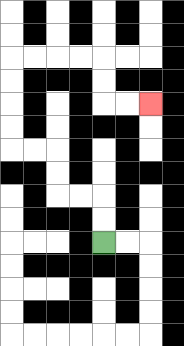{'start': '[4, 10]', 'end': '[6, 4]', 'path_directions': 'U,U,L,L,U,U,L,L,U,U,U,U,R,R,R,R,D,D,R,R', 'path_coordinates': '[[4, 10], [4, 9], [4, 8], [3, 8], [2, 8], [2, 7], [2, 6], [1, 6], [0, 6], [0, 5], [0, 4], [0, 3], [0, 2], [1, 2], [2, 2], [3, 2], [4, 2], [4, 3], [4, 4], [5, 4], [6, 4]]'}